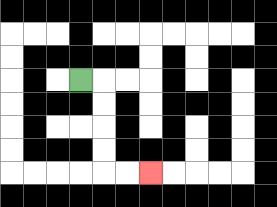{'start': '[3, 3]', 'end': '[6, 7]', 'path_directions': 'R,D,D,D,D,R,R', 'path_coordinates': '[[3, 3], [4, 3], [4, 4], [4, 5], [4, 6], [4, 7], [5, 7], [6, 7]]'}